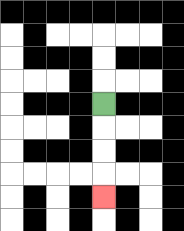{'start': '[4, 4]', 'end': '[4, 8]', 'path_directions': 'D,D,D,D', 'path_coordinates': '[[4, 4], [4, 5], [4, 6], [4, 7], [4, 8]]'}